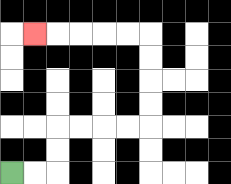{'start': '[0, 7]', 'end': '[1, 1]', 'path_directions': 'R,R,U,U,R,R,R,R,U,U,U,U,L,L,L,L,L', 'path_coordinates': '[[0, 7], [1, 7], [2, 7], [2, 6], [2, 5], [3, 5], [4, 5], [5, 5], [6, 5], [6, 4], [6, 3], [6, 2], [6, 1], [5, 1], [4, 1], [3, 1], [2, 1], [1, 1]]'}